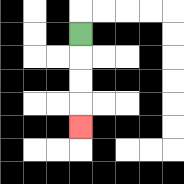{'start': '[3, 1]', 'end': '[3, 5]', 'path_directions': 'D,D,D,D', 'path_coordinates': '[[3, 1], [3, 2], [3, 3], [3, 4], [3, 5]]'}